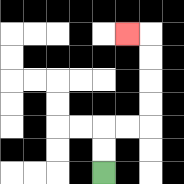{'start': '[4, 7]', 'end': '[5, 1]', 'path_directions': 'U,U,R,R,U,U,U,U,L', 'path_coordinates': '[[4, 7], [4, 6], [4, 5], [5, 5], [6, 5], [6, 4], [6, 3], [6, 2], [6, 1], [5, 1]]'}